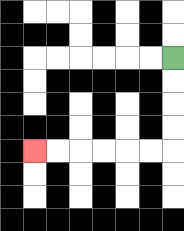{'start': '[7, 2]', 'end': '[1, 6]', 'path_directions': 'D,D,D,D,L,L,L,L,L,L', 'path_coordinates': '[[7, 2], [7, 3], [7, 4], [7, 5], [7, 6], [6, 6], [5, 6], [4, 6], [3, 6], [2, 6], [1, 6]]'}